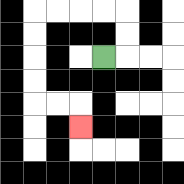{'start': '[4, 2]', 'end': '[3, 5]', 'path_directions': 'R,U,U,L,L,L,L,D,D,D,D,R,R,D', 'path_coordinates': '[[4, 2], [5, 2], [5, 1], [5, 0], [4, 0], [3, 0], [2, 0], [1, 0], [1, 1], [1, 2], [1, 3], [1, 4], [2, 4], [3, 4], [3, 5]]'}